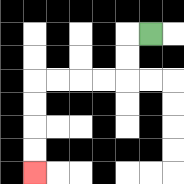{'start': '[6, 1]', 'end': '[1, 7]', 'path_directions': 'L,D,D,L,L,L,L,D,D,D,D', 'path_coordinates': '[[6, 1], [5, 1], [5, 2], [5, 3], [4, 3], [3, 3], [2, 3], [1, 3], [1, 4], [1, 5], [1, 6], [1, 7]]'}